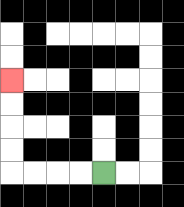{'start': '[4, 7]', 'end': '[0, 3]', 'path_directions': 'L,L,L,L,U,U,U,U', 'path_coordinates': '[[4, 7], [3, 7], [2, 7], [1, 7], [0, 7], [0, 6], [0, 5], [0, 4], [0, 3]]'}